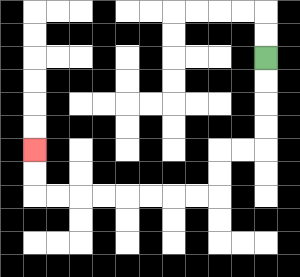{'start': '[11, 2]', 'end': '[1, 6]', 'path_directions': 'D,D,D,D,L,L,D,D,L,L,L,L,L,L,L,L,U,U', 'path_coordinates': '[[11, 2], [11, 3], [11, 4], [11, 5], [11, 6], [10, 6], [9, 6], [9, 7], [9, 8], [8, 8], [7, 8], [6, 8], [5, 8], [4, 8], [3, 8], [2, 8], [1, 8], [1, 7], [1, 6]]'}